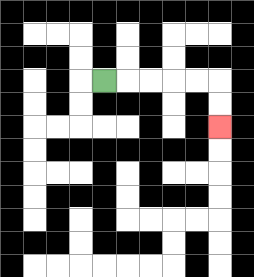{'start': '[4, 3]', 'end': '[9, 5]', 'path_directions': 'R,R,R,R,R,D,D', 'path_coordinates': '[[4, 3], [5, 3], [6, 3], [7, 3], [8, 3], [9, 3], [9, 4], [9, 5]]'}